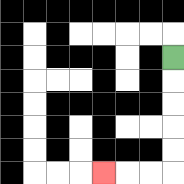{'start': '[7, 2]', 'end': '[4, 7]', 'path_directions': 'D,D,D,D,D,L,L,L', 'path_coordinates': '[[7, 2], [7, 3], [7, 4], [7, 5], [7, 6], [7, 7], [6, 7], [5, 7], [4, 7]]'}